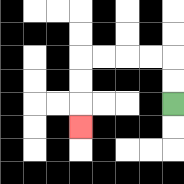{'start': '[7, 4]', 'end': '[3, 5]', 'path_directions': 'U,U,L,L,L,L,D,D,D', 'path_coordinates': '[[7, 4], [7, 3], [7, 2], [6, 2], [5, 2], [4, 2], [3, 2], [3, 3], [3, 4], [3, 5]]'}